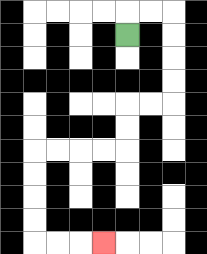{'start': '[5, 1]', 'end': '[4, 10]', 'path_directions': 'U,R,R,D,D,D,D,L,L,D,D,L,L,L,L,D,D,D,D,R,R,R', 'path_coordinates': '[[5, 1], [5, 0], [6, 0], [7, 0], [7, 1], [7, 2], [7, 3], [7, 4], [6, 4], [5, 4], [5, 5], [5, 6], [4, 6], [3, 6], [2, 6], [1, 6], [1, 7], [1, 8], [1, 9], [1, 10], [2, 10], [3, 10], [4, 10]]'}